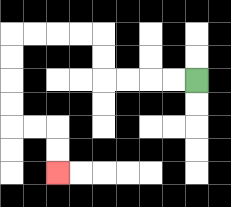{'start': '[8, 3]', 'end': '[2, 7]', 'path_directions': 'L,L,L,L,U,U,L,L,L,L,D,D,D,D,R,R,D,D', 'path_coordinates': '[[8, 3], [7, 3], [6, 3], [5, 3], [4, 3], [4, 2], [4, 1], [3, 1], [2, 1], [1, 1], [0, 1], [0, 2], [0, 3], [0, 4], [0, 5], [1, 5], [2, 5], [2, 6], [2, 7]]'}